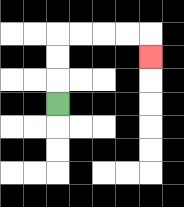{'start': '[2, 4]', 'end': '[6, 2]', 'path_directions': 'U,U,U,R,R,R,R,D', 'path_coordinates': '[[2, 4], [2, 3], [2, 2], [2, 1], [3, 1], [4, 1], [5, 1], [6, 1], [6, 2]]'}